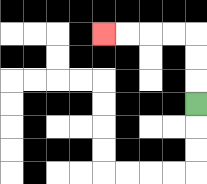{'start': '[8, 4]', 'end': '[4, 1]', 'path_directions': 'U,U,U,L,L,L,L', 'path_coordinates': '[[8, 4], [8, 3], [8, 2], [8, 1], [7, 1], [6, 1], [5, 1], [4, 1]]'}